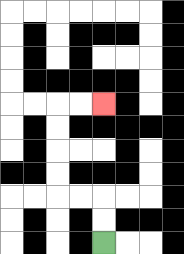{'start': '[4, 10]', 'end': '[4, 4]', 'path_directions': 'U,U,L,L,U,U,U,U,R,R', 'path_coordinates': '[[4, 10], [4, 9], [4, 8], [3, 8], [2, 8], [2, 7], [2, 6], [2, 5], [2, 4], [3, 4], [4, 4]]'}